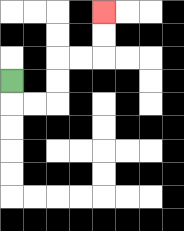{'start': '[0, 3]', 'end': '[4, 0]', 'path_directions': 'D,R,R,U,U,R,R,U,U', 'path_coordinates': '[[0, 3], [0, 4], [1, 4], [2, 4], [2, 3], [2, 2], [3, 2], [4, 2], [4, 1], [4, 0]]'}